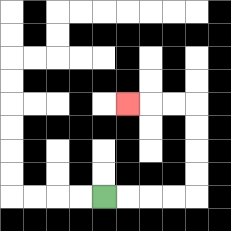{'start': '[4, 8]', 'end': '[5, 4]', 'path_directions': 'R,R,R,R,U,U,U,U,L,L,L', 'path_coordinates': '[[4, 8], [5, 8], [6, 8], [7, 8], [8, 8], [8, 7], [8, 6], [8, 5], [8, 4], [7, 4], [6, 4], [5, 4]]'}